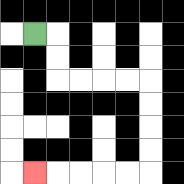{'start': '[1, 1]', 'end': '[1, 7]', 'path_directions': 'R,D,D,R,R,R,R,D,D,D,D,L,L,L,L,L', 'path_coordinates': '[[1, 1], [2, 1], [2, 2], [2, 3], [3, 3], [4, 3], [5, 3], [6, 3], [6, 4], [6, 5], [6, 6], [6, 7], [5, 7], [4, 7], [3, 7], [2, 7], [1, 7]]'}